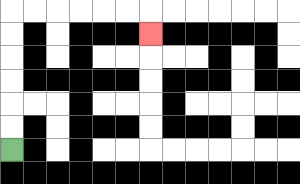{'start': '[0, 6]', 'end': '[6, 1]', 'path_directions': 'U,U,U,U,U,U,R,R,R,R,R,R,D', 'path_coordinates': '[[0, 6], [0, 5], [0, 4], [0, 3], [0, 2], [0, 1], [0, 0], [1, 0], [2, 0], [3, 0], [4, 0], [5, 0], [6, 0], [6, 1]]'}